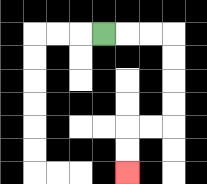{'start': '[4, 1]', 'end': '[5, 7]', 'path_directions': 'R,R,R,D,D,D,D,L,L,D,D', 'path_coordinates': '[[4, 1], [5, 1], [6, 1], [7, 1], [7, 2], [7, 3], [7, 4], [7, 5], [6, 5], [5, 5], [5, 6], [5, 7]]'}